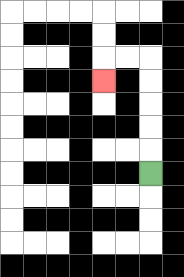{'start': '[6, 7]', 'end': '[4, 3]', 'path_directions': 'U,U,U,U,U,L,L,D', 'path_coordinates': '[[6, 7], [6, 6], [6, 5], [6, 4], [6, 3], [6, 2], [5, 2], [4, 2], [4, 3]]'}